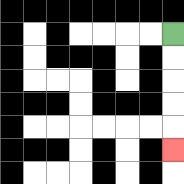{'start': '[7, 1]', 'end': '[7, 6]', 'path_directions': 'D,D,D,D,D', 'path_coordinates': '[[7, 1], [7, 2], [7, 3], [7, 4], [7, 5], [7, 6]]'}